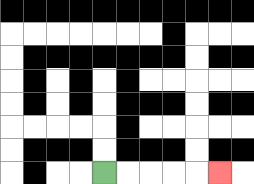{'start': '[4, 7]', 'end': '[9, 7]', 'path_directions': 'R,R,R,R,R', 'path_coordinates': '[[4, 7], [5, 7], [6, 7], [7, 7], [8, 7], [9, 7]]'}